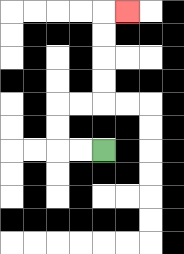{'start': '[4, 6]', 'end': '[5, 0]', 'path_directions': 'L,L,U,U,R,R,U,U,U,U,R', 'path_coordinates': '[[4, 6], [3, 6], [2, 6], [2, 5], [2, 4], [3, 4], [4, 4], [4, 3], [4, 2], [4, 1], [4, 0], [5, 0]]'}